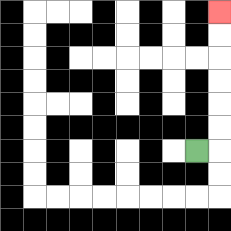{'start': '[8, 6]', 'end': '[9, 0]', 'path_directions': 'R,U,U,U,U,U,U', 'path_coordinates': '[[8, 6], [9, 6], [9, 5], [9, 4], [9, 3], [9, 2], [9, 1], [9, 0]]'}